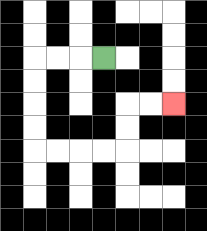{'start': '[4, 2]', 'end': '[7, 4]', 'path_directions': 'L,L,L,D,D,D,D,R,R,R,R,U,U,R,R', 'path_coordinates': '[[4, 2], [3, 2], [2, 2], [1, 2], [1, 3], [1, 4], [1, 5], [1, 6], [2, 6], [3, 6], [4, 6], [5, 6], [5, 5], [5, 4], [6, 4], [7, 4]]'}